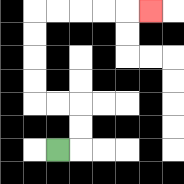{'start': '[2, 6]', 'end': '[6, 0]', 'path_directions': 'R,U,U,L,L,U,U,U,U,R,R,R,R,R', 'path_coordinates': '[[2, 6], [3, 6], [3, 5], [3, 4], [2, 4], [1, 4], [1, 3], [1, 2], [1, 1], [1, 0], [2, 0], [3, 0], [4, 0], [5, 0], [6, 0]]'}